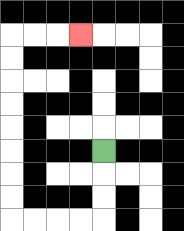{'start': '[4, 6]', 'end': '[3, 1]', 'path_directions': 'D,D,D,L,L,L,L,U,U,U,U,U,U,U,U,R,R,R', 'path_coordinates': '[[4, 6], [4, 7], [4, 8], [4, 9], [3, 9], [2, 9], [1, 9], [0, 9], [0, 8], [0, 7], [0, 6], [0, 5], [0, 4], [0, 3], [0, 2], [0, 1], [1, 1], [2, 1], [3, 1]]'}